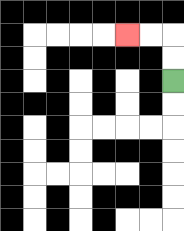{'start': '[7, 3]', 'end': '[5, 1]', 'path_directions': 'U,U,L,L', 'path_coordinates': '[[7, 3], [7, 2], [7, 1], [6, 1], [5, 1]]'}